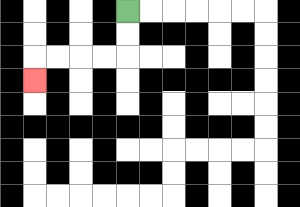{'start': '[5, 0]', 'end': '[1, 3]', 'path_directions': 'D,D,L,L,L,L,D', 'path_coordinates': '[[5, 0], [5, 1], [5, 2], [4, 2], [3, 2], [2, 2], [1, 2], [1, 3]]'}